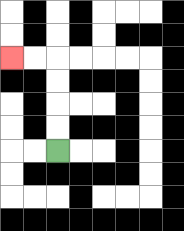{'start': '[2, 6]', 'end': '[0, 2]', 'path_directions': 'U,U,U,U,L,L', 'path_coordinates': '[[2, 6], [2, 5], [2, 4], [2, 3], [2, 2], [1, 2], [0, 2]]'}